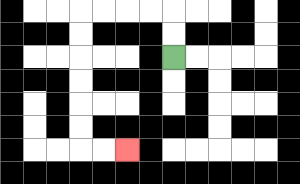{'start': '[7, 2]', 'end': '[5, 6]', 'path_directions': 'U,U,L,L,L,L,D,D,D,D,D,D,R,R', 'path_coordinates': '[[7, 2], [7, 1], [7, 0], [6, 0], [5, 0], [4, 0], [3, 0], [3, 1], [3, 2], [3, 3], [3, 4], [3, 5], [3, 6], [4, 6], [5, 6]]'}